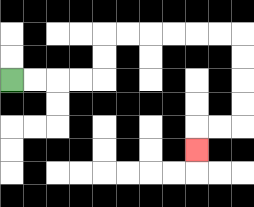{'start': '[0, 3]', 'end': '[8, 6]', 'path_directions': 'R,R,R,R,U,U,R,R,R,R,R,R,D,D,D,D,L,L,D', 'path_coordinates': '[[0, 3], [1, 3], [2, 3], [3, 3], [4, 3], [4, 2], [4, 1], [5, 1], [6, 1], [7, 1], [8, 1], [9, 1], [10, 1], [10, 2], [10, 3], [10, 4], [10, 5], [9, 5], [8, 5], [8, 6]]'}